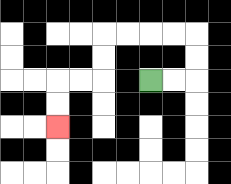{'start': '[6, 3]', 'end': '[2, 5]', 'path_directions': 'R,R,U,U,L,L,L,L,D,D,L,L,D,D', 'path_coordinates': '[[6, 3], [7, 3], [8, 3], [8, 2], [8, 1], [7, 1], [6, 1], [5, 1], [4, 1], [4, 2], [4, 3], [3, 3], [2, 3], [2, 4], [2, 5]]'}